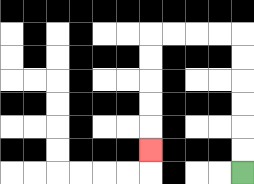{'start': '[10, 7]', 'end': '[6, 6]', 'path_directions': 'U,U,U,U,U,U,L,L,L,L,D,D,D,D,D', 'path_coordinates': '[[10, 7], [10, 6], [10, 5], [10, 4], [10, 3], [10, 2], [10, 1], [9, 1], [8, 1], [7, 1], [6, 1], [6, 2], [6, 3], [6, 4], [6, 5], [6, 6]]'}